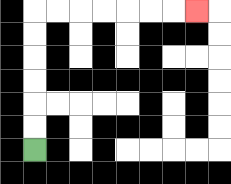{'start': '[1, 6]', 'end': '[8, 0]', 'path_directions': 'U,U,U,U,U,U,R,R,R,R,R,R,R', 'path_coordinates': '[[1, 6], [1, 5], [1, 4], [1, 3], [1, 2], [1, 1], [1, 0], [2, 0], [3, 0], [4, 0], [5, 0], [6, 0], [7, 0], [8, 0]]'}